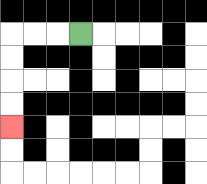{'start': '[3, 1]', 'end': '[0, 5]', 'path_directions': 'L,L,L,D,D,D,D', 'path_coordinates': '[[3, 1], [2, 1], [1, 1], [0, 1], [0, 2], [0, 3], [0, 4], [0, 5]]'}